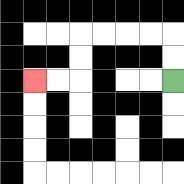{'start': '[7, 3]', 'end': '[1, 3]', 'path_directions': 'U,U,L,L,L,L,D,D,L,L', 'path_coordinates': '[[7, 3], [7, 2], [7, 1], [6, 1], [5, 1], [4, 1], [3, 1], [3, 2], [3, 3], [2, 3], [1, 3]]'}